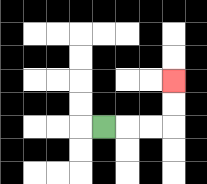{'start': '[4, 5]', 'end': '[7, 3]', 'path_directions': 'R,R,R,U,U', 'path_coordinates': '[[4, 5], [5, 5], [6, 5], [7, 5], [7, 4], [7, 3]]'}